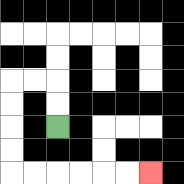{'start': '[2, 5]', 'end': '[6, 7]', 'path_directions': 'U,U,L,L,D,D,D,D,R,R,R,R,R,R', 'path_coordinates': '[[2, 5], [2, 4], [2, 3], [1, 3], [0, 3], [0, 4], [0, 5], [0, 6], [0, 7], [1, 7], [2, 7], [3, 7], [4, 7], [5, 7], [6, 7]]'}